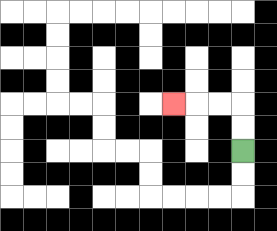{'start': '[10, 6]', 'end': '[7, 4]', 'path_directions': 'U,U,L,L,L', 'path_coordinates': '[[10, 6], [10, 5], [10, 4], [9, 4], [8, 4], [7, 4]]'}